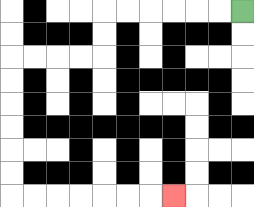{'start': '[10, 0]', 'end': '[7, 8]', 'path_directions': 'L,L,L,L,L,L,D,D,L,L,L,L,D,D,D,D,D,D,R,R,R,R,R,R,R', 'path_coordinates': '[[10, 0], [9, 0], [8, 0], [7, 0], [6, 0], [5, 0], [4, 0], [4, 1], [4, 2], [3, 2], [2, 2], [1, 2], [0, 2], [0, 3], [0, 4], [0, 5], [0, 6], [0, 7], [0, 8], [1, 8], [2, 8], [3, 8], [4, 8], [5, 8], [6, 8], [7, 8]]'}